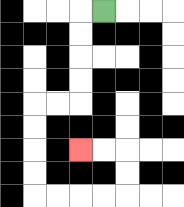{'start': '[4, 0]', 'end': '[3, 6]', 'path_directions': 'L,D,D,D,D,L,L,D,D,D,D,R,R,R,R,U,U,L,L', 'path_coordinates': '[[4, 0], [3, 0], [3, 1], [3, 2], [3, 3], [3, 4], [2, 4], [1, 4], [1, 5], [1, 6], [1, 7], [1, 8], [2, 8], [3, 8], [4, 8], [5, 8], [5, 7], [5, 6], [4, 6], [3, 6]]'}